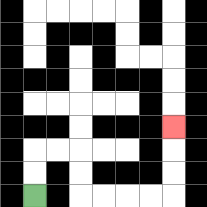{'start': '[1, 8]', 'end': '[7, 5]', 'path_directions': 'U,U,R,R,D,D,R,R,R,R,U,U,U', 'path_coordinates': '[[1, 8], [1, 7], [1, 6], [2, 6], [3, 6], [3, 7], [3, 8], [4, 8], [5, 8], [6, 8], [7, 8], [7, 7], [7, 6], [7, 5]]'}